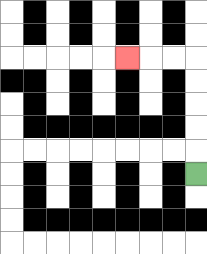{'start': '[8, 7]', 'end': '[5, 2]', 'path_directions': 'U,U,U,U,U,L,L,L', 'path_coordinates': '[[8, 7], [8, 6], [8, 5], [8, 4], [8, 3], [8, 2], [7, 2], [6, 2], [5, 2]]'}